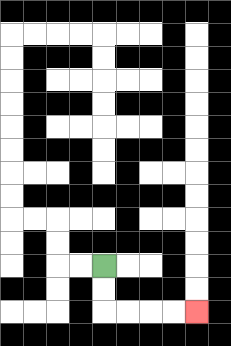{'start': '[4, 11]', 'end': '[8, 13]', 'path_directions': 'D,D,R,R,R,R', 'path_coordinates': '[[4, 11], [4, 12], [4, 13], [5, 13], [6, 13], [7, 13], [8, 13]]'}